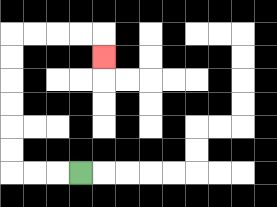{'start': '[3, 7]', 'end': '[4, 2]', 'path_directions': 'L,L,L,U,U,U,U,U,U,R,R,R,R,D', 'path_coordinates': '[[3, 7], [2, 7], [1, 7], [0, 7], [0, 6], [0, 5], [0, 4], [0, 3], [0, 2], [0, 1], [1, 1], [2, 1], [3, 1], [4, 1], [4, 2]]'}